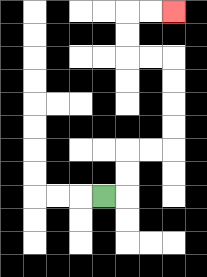{'start': '[4, 8]', 'end': '[7, 0]', 'path_directions': 'R,U,U,R,R,U,U,U,U,L,L,U,U,R,R', 'path_coordinates': '[[4, 8], [5, 8], [5, 7], [5, 6], [6, 6], [7, 6], [7, 5], [7, 4], [7, 3], [7, 2], [6, 2], [5, 2], [5, 1], [5, 0], [6, 0], [7, 0]]'}